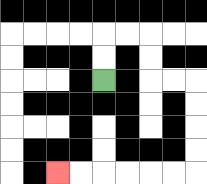{'start': '[4, 3]', 'end': '[2, 7]', 'path_directions': 'U,U,R,R,D,D,R,R,D,D,D,D,L,L,L,L,L,L', 'path_coordinates': '[[4, 3], [4, 2], [4, 1], [5, 1], [6, 1], [6, 2], [6, 3], [7, 3], [8, 3], [8, 4], [8, 5], [8, 6], [8, 7], [7, 7], [6, 7], [5, 7], [4, 7], [3, 7], [2, 7]]'}